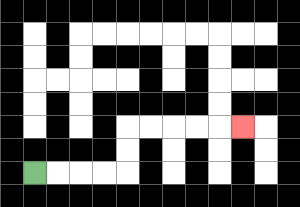{'start': '[1, 7]', 'end': '[10, 5]', 'path_directions': 'R,R,R,R,U,U,R,R,R,R,R', 'path_coordinates': '[[1, 7], [2, 7], [3, 7], [4, 7], [5, 7], [5, 6], [5, 5], [6, 5], [7, 5], [8, 5], [9, 5], [10, 5]]'}